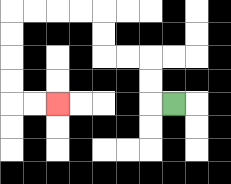{'start': '[7, 4]', 'end': '[2, 4]', 'path_directions': 'L,U,U,L,L,U,U,L,L,L,L,D,D,D,D,R,R', 'path_coordinates': '[[7, 4], [6, 4], [6, 3], [6, 2], [5, 2], [4, 2], [4, 1], [4, 0], [3, 0], [2, 0], [1, 0], [0, 0], [0, 1], [0, 2], [0, 3], [0, 4], [1, 4], [2, 4]]'}